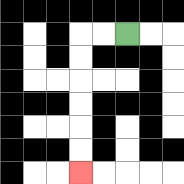{'start': '[5, 1]', 'end': '[3, 7]', 'path_directions': 'L,L,D,D,D,D,D,D', 'path_coordinates': '[[5, 1], [4, 1], [3, 1], [3, 2], [3, 3], [3, 4], [3, 5], [3, 6], [3, 7]]'}